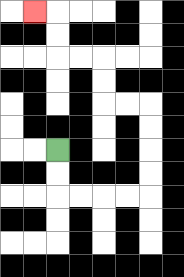{'start': '[2, 6]', 'end': '[1, 0]', 'path_directions': 'D,D,R,R,R,R,U,U,U,U,L,L,U,U,L,L,U,U,L', 'path_coordinates': '[[2, 6], [2, 7], [2, 8], [3, 8], [4, 8], [5, 8], [6, 8], [6, 7], [6, 6], [6, 5], [6, 4], [5, 4], [4, 4], [4, 3], [4, 2], [3, 2], [2, 2], [2, 1], [2, 0], [1, 0]]'}